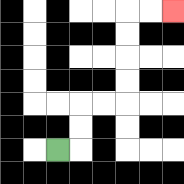{'start': '[2, 6]', 'end': '[7, 0]', 'path_directions': 'R,U,U,R,R,U,U,U,U,R,R', 'path_coordinates': '[[2, 6], [3, 6], [3, 5], [3, 4], [4, 4], [5, 4], [5, 3], [5, 2], [5, 1], [5, 0], [6, 0], [7, 0]]'}